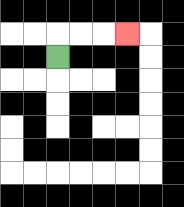{'start': '[2, 2]', 'end': '[5, 1]', 'path_directions': 'U,R,R,R', 'path_coordinates': '[[2, 2], [2, 1], [3, 1], [4, 1], [5, 1]]'}